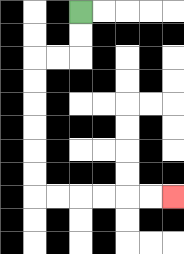{'start': '[3, 0]', 'end': '[7, 8]', 'path_directions': 'D,D,L,L,D,D,D,D,D,D,R,R,R,R,R,R', 'path_coordinates': '[[3, 0], [3, 1], [3, 2], [2, 2], [1, 2], [1, 3], [1, 4], [1, 5], [1, 6], [1, 7], [1, 8], [2, 8], [3, 8], [4, 8], [5, 8], [6, 8], [7, 8]]'}